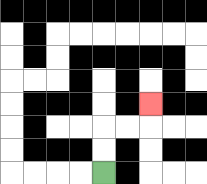{'start': '[4, 7]', 'end': '[6, 4]', 'path_directions': 'U,U,R,R,U', 'path_coordinates': '[[4, 7], [4, 6], [4, 5], [5, 5], [6, 5], [6, 4]]'}